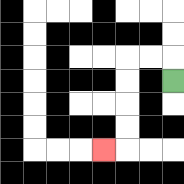{'start': '[7, 3]', 'end': '[4, 6]', 'path_directions': 'U,L,L,D,D,D,D,L', 'path_coordinates': '[[7, 3], [7, 2], [6, 2], [5, 2], [5, 3], [5, 4], [5, 5], [5, 6], [4, 6]]'}